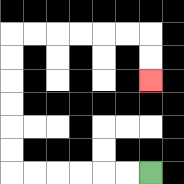{'start': '[6, 7]', 'end': '[6, 3]', 'path_directions': 'L,L,L,L,L,L,U,U,U,U,U,U,R,R,R,R,R,R,D,D', 'path_coordinates': '[[6, 7], [5, 7], [4, 7], [3, 7], [2, 7], [1, 7], [0, 7], [0, 6], [0, 5], [0, 4], [0, 3], [0, 2], [0, 1], [1, 1], [2, 1], [3, 1], [4, 1], [5, 1], [6, 1], [6, 2], [6, 3]]'}